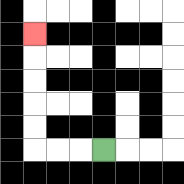{'start': '[4, 6]', 'end': '[1, 1]', 'path_directions': 'L,L,L,U,U,U,U,U', 'path_coordinates': '[[4, 6], [3, 6], [2, 6], [1, 6], [1, 5], [1, 4], [1, 3], [1, 2], [1, 1]]'}